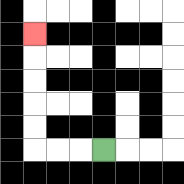{'start': '[4, 6]', 'end': '[1, 1]', 'path_directions': 'L,L,L,U,U,U,U,U', 'path_coordinates': '[[4, 6], [3, 6], [2, 6], [1, 6], [1, 5], [1, 4], [1, 3], [1, 2], [1, 1]]'}